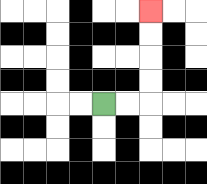{'start': '[4, 4]', 'end': '[6, 0]', 'path_directions': 'R,R,U,U,U,U', 'path_coordinates': '[[4, 4], [5, 4], [6, 4], [6, 3], [6, 2], [6, 1], [6, 0]]'}